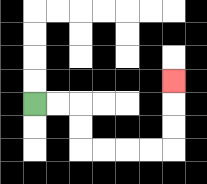{'start': '[1, 4]', 'end': '[7, 3]', 'path_directions': 'R,R,D,D,R,R,R,R,U,U,U', 'path_coordinates': '[[1, 4], [2, 4], [3, 4], [3, 5], [3, 6], [4, 6], [5, 6], [6, 6], [7, 6], [7, 5], [7, 4], [7, 3]]'}